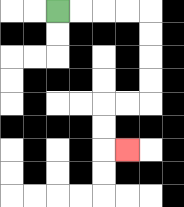{'start': '[2, 0]', 'end': '[5, 6]', 'path_directions': 'R,R,R,R,D,D,D,D,L,L,D,D,R', 'path_coordinates': '[[2, 0], [3, 0], [4, 0], [5, 0], [6, 0], [6, 1], [6, 2], [6, 3], [6, 4], [5, 4], [4, 4], [4, 5], [4, 6], [5, 6]]'}